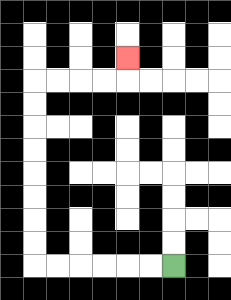{'start': '[7, 11]', 'end': '[5, 2]', 'path_directions': 'L,L,L,L,L,L,U,U,U,U,U,U,U,U,R,R,R,R,U', 'path_coordinates': '[[7, 11], [6, 11], [5, 11], [4, 11], [3, 11], [2, 11], [1, 11], [1, 10], [1, 9], [1, 8], [1, 7], [1, 6], [1, 5], [1, 4], [1, 3], [2, 3], [3, 3], [4, 3], [5, 3], [5, 2]]'}